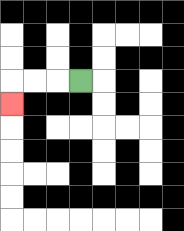{'start': '[3, 3]', 'end': '[0, 4]', 'path_directions': 'L,L,L,D', 'path_coordinates': '[[3, 3], [2, 3], [1, 3], [0, 3], [0, 4]]'}